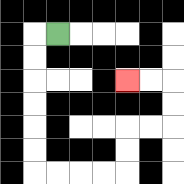{'start': '[2, 1]', 'end': '[5, 3]', 'path_directions': 'L,D,D,D,D,D,D,R,R,R,R,U,U,R,R,U,U,L,L', 'path_coordinates': '[[2, 1], [1, 1], [1, 2], [1, 3], [1, 4], [1, 5], [1, 6], [1, 7], [2, 7], [3, 7], [4, 7], [5, 7], [5, 6], [5, 5], [6, 5], [7, 5], [7, 4], [7, 3], [6, 3], [5, 3]]'}